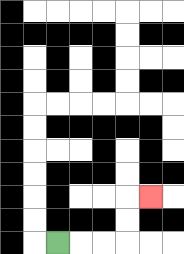{'start': '[2, 10]', 'end': '[6, 8]', 'path_directions': 'R,R,R,U,U,R', 'path_coordinates': '[[2, 10], [3, 10], [4, 10], [5, 10], [5, 9], [5, 8], [6, 8]]'}